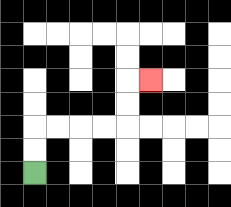{'start': '[1, 7]', 'end': '[6, 3]', 'path_directions': 'U,U,R,R,R,R,U,U,R', 'path_coordinates': '[[1, 7], [1, 6], [1, 5], [2, 5], [3, 5], [4, 5], [5, 5], [5, 4], [5, 3], [6, 3]]'}